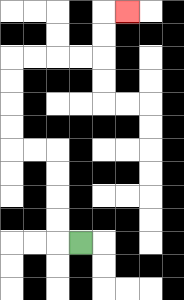{'start': '[3, 10]', 'end': '[5, 0]', 'path_directions': 'L,U,U,U,U,L,L,U,U,U,U,R,R,R,R,U,U,R', 'path_coordinates': '[[3, 10], [2, 10], [2, 9], [2, 8], [2, 7], [2, 6], [1, 6], [0, 6], [0, 5], [0, 4], [0, 3], [0, 2], [1, 2], [2, 2], [3, 2], [4, 2], [4, 1], [4, 0], [5, 0]]'}